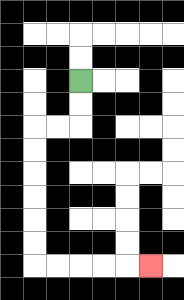{'start': '[3, 3]', 'end': '[6, 11]', 'path_directions': 'D,D,L,L,D,D,D,D,D,D,R,R,R,R,R', 'path_coordinates': '[[3, 3], [3, 4], [3, 5], [2, 5], [1, 5], [1, 6], [1, 7], [1, 8], [1, 9], [1, 10], [1, 11], [2, 11], [3, 11], [4, 11], [5, 11], [6, 11]]'}